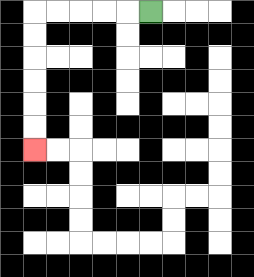{'start': '[6, 0]', 'end': '[1, 6]', 'path_directions': 'L,L,L,L,L,D,D,D,D,D,D', 'path_coordinates': '[[6, 0], [5, 0], [4, 0], [3, 0], [2, 0], [1, 0], [1, 1], [1, 2], [1, 3], [1, 4], [1, 5], [1, 6]]'}